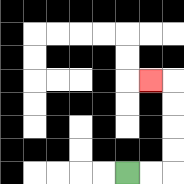{'start': '[5, 7]', 'end': '[6, 3]', 'path_directions': 'R,R,U,U,U,U,L', 'path_coordinates': '[[5, 7], [6, 7], [7, 7], [7, 6], [7, 5], [7, 4], [7, 3], [6, 3]]'}